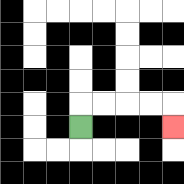{'start': '[3, 5]', 'end': '[7, 5]', 'path_directions': 'U,R,R,R,R,D', 'path_coordinates': '[[3, 5], [3, 4], [4, 4], [5, 4], [6, 4], [7, 4], [7, 5]]'}